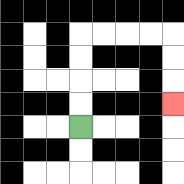{'start': '[3, 5]', 'end': '[7, 4]', 'path_directions': 'U,U,U,U,R,R,R,R,D,D,D', 'path_coordinates': '[[3, 5], [3, 4], [3, 3], [3, 2], [3, 1], [4, 1], [5, 1], [6, 1], [7, 1], [7, 2], [7, 3], [7, 4]]'}